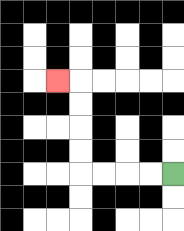{'start': '[7, 7]', 'end': '[2, 3]', 'path_directions': 'L,L,L,L,U,U,U,U,L', 'path_coordinates': '[[7, 7], [6, 7], [5, 7], [4, 7], [3, 7], [3, 6], [3, 5], [3, 4], [3, 3], [2, 3]]'}